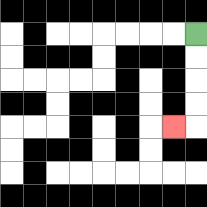{'start': '[8, 1]', 'end': '[7, 5]', 'path_directions': 'D,D,D,D,L', 'path_coordinates': '[[8, 1], [8, 2], [8, 3], [8, 4], [8, 5], [7, 5]]'}